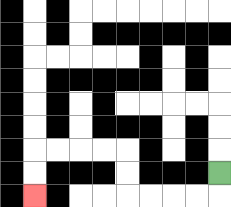{'start': '[9, 7]', 'end': '[1, 8]', 'path_directions': 'D,L,L,L,L,U,U,L,L,L,L,D,D', 'path_coordinates': '[[9, 7], [9, 8], [8, 8], [7, 8], [6, 8], [5, 8], [5, 7], [5, 6], [4, 6], [3, 6], [2, 6], [1, 6], [1, 7], [1, 8]]'}